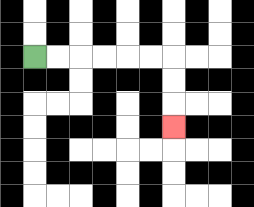{'start': '[1, 2]', 'end': '[7, 5]', 'path_directions': 'R,R,R,R,R,R,D,D,D', 'path_coordinates': '[[1, 2], [2, 2], [3, 2], [4, 2], [5, 2], [6, 2], [7, 2], [7, 3], [7, 4], [7, 5]]'}